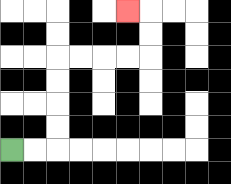{'start': '[0, 6]', 'end': '[5, 0]', 'path_directions': 'R,R,U,U,U,U,R,R,R,R,U,U,L', 'path_coordinates': '[[0, 6], [1, 6], [2, 6], [2, 5], [2, 4], [2, 3], [2, 2], [3, 2], [4, 2], [5, 2], [6, 2], [6, 1], [6, 0], [5, 0]]'}